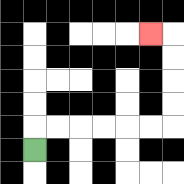{'start': '[1, 6]', 'end': '[6, 1]', 'path_directions': 'U,R,R,R,R,R,R,U,U,U,U,L', 'path_coordinates': '[[1, 6], [1, 5], [2, 5], [3, 5], [4, 5], [5, 5], [6, 5], [7, 5], [7, 4], [7, 3], [7, 2], [7, 1], [6, 1]]'}